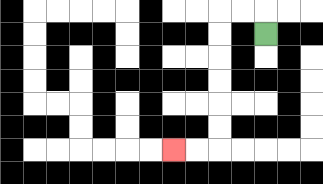{'start': '[11, 1]', 'end': '[7, 6]', 'path_directions': 'U,L,L,D,D,D,D,D,D,L,L', 'path_coordinates': '[[11, 1], [11, 0], [10, 0], [9, 0], [9, 1], [9, 2], [9, 3], [9, 4], [9, 5], [9, 6], [8, 6], [7, 6]]'}